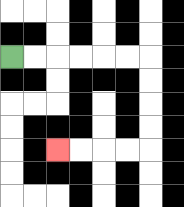{'start': '[0, 2]', 'end': '[2, 6]', 'path_directions': 'R,R,R,R,R,R,D,D,D,D,L,L,L,L', 'path_coordinates': '[[0, 2], [1, 2], [2, 2], [3, 2], [4, 2], [5, 2], [6, 2], [6, 3], [6, 4], [6, 5], [6, 6], [5, 6], [4, 6], [3, 6], [2, 6]]'}